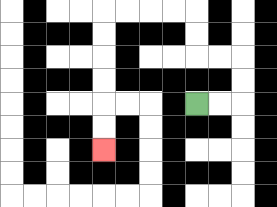{'start': '[8, 4]', 'end': '[4, 6]', 'path_directions': 'R,R,U,U,L,L,U,U,L,L,L,L,D,D,D,D,D,D', 'path_coordinates': '[[8, 4], [9, 4], [10, 4], [10, 3], [10, 2], [9, 2], [8, 2], [8, 1], [8, 0], [7, 0], [6, 0], [5, 0], [4, 0], [4, 1], [4, 2], [4, 3], [4, 4], [4, 5], [4, 6]]'}